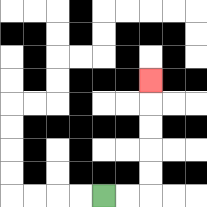{'start': '[4, 8]', 'end': '[6, 3]', 'path_directions': 'R,R,U,U,U,U,U', 'path_coordinates': '[[4, 8], [5, 8], [6, 8], [6, 7], [6, 6], [6, 5], [6, 4], [6, 3]]'}